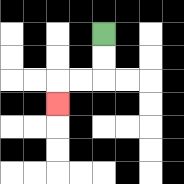{'start': '[4, 1]', 'end': '[2, 4]', 'path_directions': 'D,D,L,L,D', 'path_coordinates': '[[4, 1], [4, 2], [4, 3], [3, 3], [2, 3], [2, 4]]'}